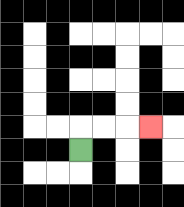{'start': '[3, 6]', 'end': '[6, 5]', 'path_directions': 'U,R,R,R', 'path_coordinates': '[[3, 6], [3, 5], [4, 5], [5, 5], [6, 5]]'}